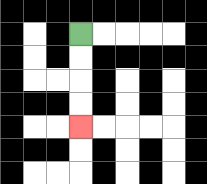{'start': '[3, 1]', 'end': '[3, 5]', 'path_directions': 'D,D,D,D', 'path_coordinates': '[[3, 1], [3, 2], [3, 3], [3, 4], [3, 5]]'}